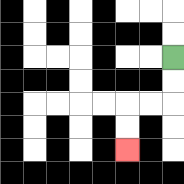{'start': '[7, 2]', 'end': '[5, 6]', 'path_directions': 'D,D,L,L,D,D', 'path_coordinates': '[[7, 2], [7, 3], [7, 4], [6, 4], [5, 4], [5, 5], [5, 6]]'}